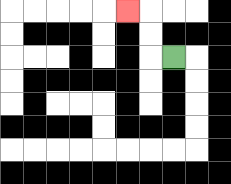{'start': '[7, 2]', 'end': '[5, 0]', 'path_directions': 'L,U,U,L', 'path_coordinates': '[[7, 2], [6, 2], [6, 1], [6, 0], [5, 0]]'}